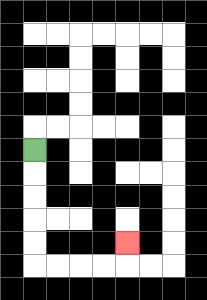{'start': '[1, 6]', 'end': '[5, 10]', 'path_directions': 'D,D,D,D,D,R,R,R,R,U', 'path_coordinates': '[[1, 6], [1, 7], [1, 8], [1, 9], [1, 10], [1, 11], [2, 11], [3, 11], [4, 11], [5, 11], [5, 10]]'}